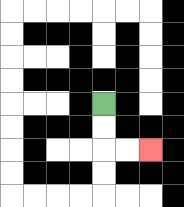{'start': '[4, 4]', 'end': '[6, 6]', 'path_directions': 'D,D,R,R', 'path_coordinates': '[[4, 4], [4, 5], [4, 6], [5, 6], [6, 6]]'}